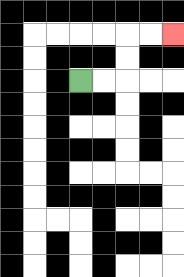{'start': '[3, 3]', 'end': '[7, 1]', 'path_directions': 'R,R,U,U,R,R', 'path_coordinates': '[[3, 3], [4, 3], [5, 3], [5, 2], [5, 1], [6, 1], [7, 1]]'}